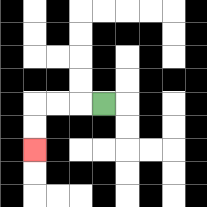{'start': '[4, 4]', 'end': '[1, 6]', 'path_directions': 'L,L,L,D,D', 'path_coordinates': '[[4, 4], [3, 4], [2, 4], [1, 4], [1, 5], [1, 6]]'}